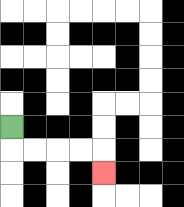{'start': '[0, 5]', 'end': '[4, 7]', 'path_directions': 'D,R,R,R,R,D', 'path_coordinates': '[[0, 5], [0, 6], [1, 6], [2, 6], [3, 6], [4, 6], [4, 7]]'}